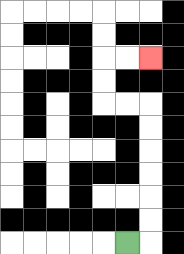{'start': '[5, 10]', 'end': '[6, 2]', 'path_directions': 'R,U,U,U,U,U,U,L,L,U,U,R,R', 'path_coordinates': '[[5, 10], [6, 10], [6, 9], [6, 8], [6, 7], [6, 6], [6, 5], [6, 4], [5, 4], [4, 4], [4, 3], [4, 2], [5, 2], [6, 2]]'}